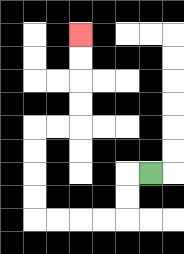{'start': '[6, 7]', 'end': '[3, 1]', 'path_directions': 'L,D,D,L,L,L,L,U,U,U,U,R,R,U,U,U,U', 'path_coordinates': '[[6, 7], [5, 7], [5, 8], [5, 9], [4, 9], [3, 9], [2, 9], [1, 9], [1, 8], [1, 7], [1, 6], [1, 5], [2, 5], [3, 5], [3, 4], [3, 3], [3, 2], [3, 1]]'}